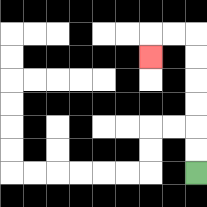{'start': '[8, 7]', 'end': '[6, 2]', 'path_directions': 'U,U,U,U,U,U,L,L,D', 'path_coordinates': '[[8, 7], [8, 6], [8, 5], [8, 4], [8, 3], [8, 2], [8, 1], [7, 1], [6, 1], [6, 2]]'}